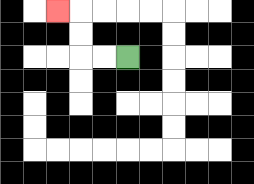{'start': '[5, 2]', 'end': '[2, 0]', 'path_directions': 'L,L,U,U,L', 'path_coordinates': '[[5, 2], [4, 2], [3, 2], [3, 1], [3, 0], [2, 0]]'}